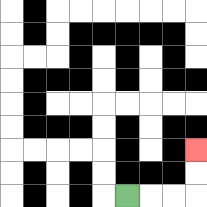{'start': '[5, 8]', 'end': '[8, 6]', 'path_directions': 'R,R,R,U,U', 'path_coordinates': '[[5, 8], [6, 8], [7, 8], [8, 8], [8, 7], [8, 6]]'}